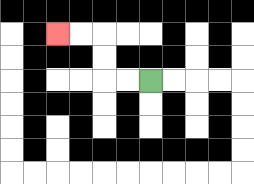{'start': '[6, 3]', 'end': '[2, 1]', 'path_directions': 'L,L,U,U,L,L', 'path_coordinates': '[[6, 3], [5, 3], [4, 3], [4, 2], [4, 1], [3, 1], [2, 1]]'}